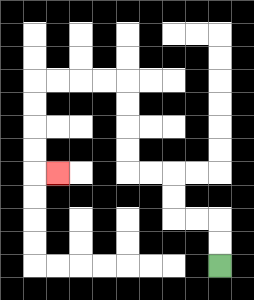{'start': '[9, 11]', 'end': '[2, 7]', 'path_directions': 'U,U,L,L,U,U,L,L,U,U,U,U,L,L,L,L,D,D,D,D,R', 'path_coordinates': '[[9, 11], [9, 10], [9, 9], [8, 9], [7, 9], [7, 8], [7, 7], [6, 7], [5, 7], [5, 6], [5, 5], [5, 4], [5, 3], [4, 3], [3, 3], [2, 3], [1, 3], [1, 4], [1, 5], [1, 6], [1, 7], [2, 7]]'}